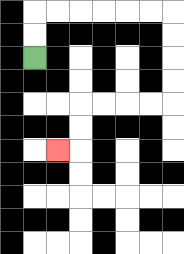{'start': '[1, 2]', 'end': '[2, 6]', 'path_directions': 'U,U,R,R,R,R,R,R,D,D,D,D,L,L,L,L,D,D,L', 'path_coordinates': '[[1, 2], [1, 1], [1, 0], [2, 0], [3, 0], [4, 0], [5, 0], [6, 0], [7, 0], [7, 1], [7, 2], [7, 3], [7, 4], [6, 4], [5, 4], [4, 4], [3, 4], [3, 5], [3, 6], [2, 6]]'}